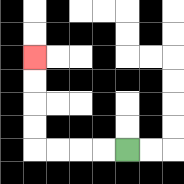{'start': '[5, 6]', 'end': '[1, 2]', 'path_directions': 'L,L,L,L,U,U,U,U', 'path_coordinates': '[[5, 6], [4, 6], [3, 6], [2, 6], [1, 6], [1, 5], [1, 4], [1, 3], [1, 2]]'}